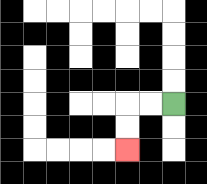{'start': '[7, 4]', 'end': '[5, 6]', 'path_directions': 'L,L,D,D', 'path_coordinates': '[[7, 4], [6, 4], [5, 4], [5, 5], [5, 6]]'}